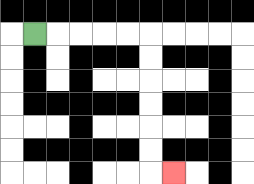{'start': '[1, 1]', 'end': '[7, 7]', 'path_directions': 'R,R,R,R,R,D,D,D,D,D,D,R', 'path_coordinates': '[[1, 1], [2, 1], [3, 1], [4, 1], [5, 1], [6, 1], [6, 2], [6, 3], [6, 4], [6, 5], [6, 6], [6, 7], [7, 7]]'}